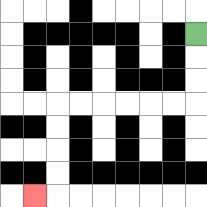{'start': '[8, 1]', 'end': '[1, 8]', 'path_directions': 'D,D,D,L,L,L,L,L,L,D,D,D,D,L', 'path_coordinates': '[[8, 1], [8, 2], [8, 3], [8, 4], [7, 4], [6, 4], [5, 4], [4, 4], [3, 4], [2, 4], [2, 5], [2, 6], [2, 7], [2, 8], [1, 8]]'}